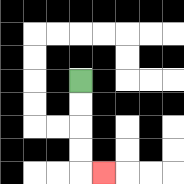{'start': '[3, 3]', 'end': '[4, 7]', 'path_directions': 'D,D,D,D,R', 'path_coordinates': '[[3, 3], [3, 4], [3, 5], [3, 6], [3, 7], [4, 7]]'}